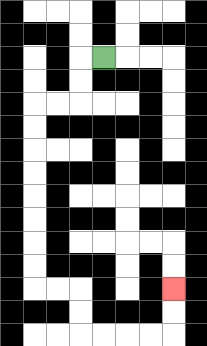{'start': '[4, 2]', 'end': '[7, 12]', 'path_directions': 'L,D,D,L,L,D,D,D,D,D,D,D,D,R,R,D,D,R,R,R,R,U,U', 'path_coordinates': '[[4, 2], [3, 2], [3, 3], [3, 4], [2, 4], [1, 4], [1, 5], [1, 6], [1, 7], [1, 8], [1, 9], [1, 10], [1, 11], [1, 12], [2, 12], [3, 12], [3, 13], [3, 14], [4, 14], [5, 14], [6, 14], [7, 14], [7, 13], [7, 12]]'}